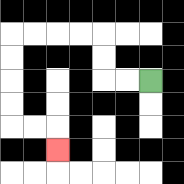{'start': '[6, 3]', 'end': '[2, 6]', 'path_directions': 'L,L,U,U,L,L,L,L,D,D,D,D,R,R,D', 'path_coordinates': '[[6, 3], [5, 3], [4, 3], [4, 2], [4, 1], [3, 1], [2, 1], [1, 1], [0, 1], [0, 2], [0, 3], [0, 4], [0, 5], [1, 5], [2, 5], [2, 6]]'}